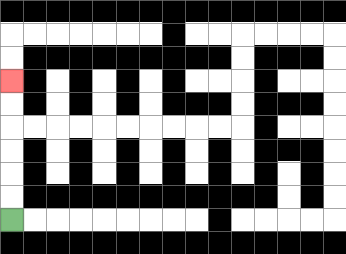{'start': '[0, 9]', 'end': '[0, 3]', 'path_directions': 'U,U,U,U,U,U', 'path_coordinates': '[[0, 9], [0, 8], [0, 7], [0, 6], [0, 5], [0, 4], [0, 3]]'}